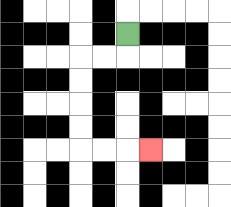{'start': '[5, 1]', 'end': '[6, 6]', 'path_directions': 'D,L,L,D,D,D,D,R,R,R', 'path_coordinates': '[[5, 1], [5, 2], [4, 2], [3, 2], [3, 3], [3, 4], [3, 5], [3, 6], [4, 6], [5, 6], [6, 6]]'}